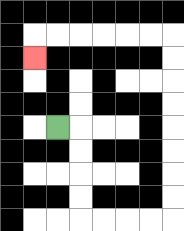{'start': '[2, 5]', 'end': '[1, 2]', 'path_directions': 'R,D,D,D,D,R,R,R,R,U,U,U,U,U,U,U,U,L,L,L,L,L,L,D', 'path_coordinates': '[[2, 5], [3, 5], [3, 6], [3, 7], [3, 8], [3, 9], [4, 9], [5, 9], [6, 9], [7, 9], [7, 8], [7, 7], [7, 6], [7, 5], [7, 4], [7, 3], [7, 2], [7, 1], [6, 1], [5, 1], [4, 1], [3, 1], [2, 1], [1, 1], [1, 2]]'}